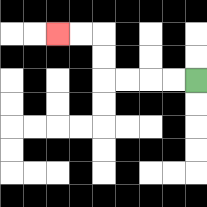{'start': '[8, 3]', 'end': '[2, 1]', 'path_directions': 'L,L,L,L,U,U,L,L', 'path_coordinates': '[[8, 3], [7, 3], [6, 3], [5, 3], [4, 3], [4, 2], [4, 1], [3, 1], [2, 1]]'}